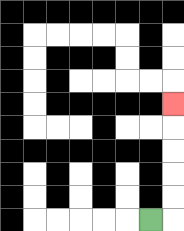{'start': '[6, 9]', 'end': '[7, 4]', 'path_directions': 'R,U,U,U,U,U', 'path_coordinates': '[[6, 9], [7, 9], [7, 8], [7, 7], [7, 6], [7, 5], [7, 4]]'}